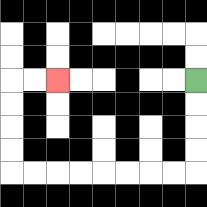{'start': '[8, 3]', 'end': '[2, 3]', 'path_directions': 'D,D,D,D,L,L,L,L,L,L,L,L,U,U,U,U,R,R', 'path_coordinates': '[[8, 3], [8, 4], [8, 5], [8, 6], [8, 7], [7, 7], [6, 7], [5, 7], [4, 7], [3, 7], [2, 7], [1, 7], [0, 7], [0, 6], [0, 5], [0, 4], [0, 3], [1, 3], [2, 3]]'}